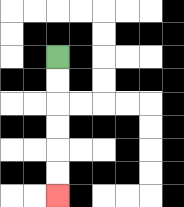{'start': '[2, 2]', 'end': '[2, 8]', 'path_directions': 'D,D,D,D,D,D', 'path_coordinates': '[[2, 2], [2, 3], [2, 4], [2, 5], [2, 6], [2, 7], [2, 8]]'}